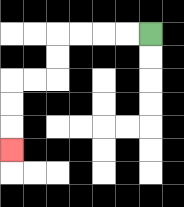{'start': '[6, 1]', 'end': '[0, 6]', 'path_directions': 'L,L,L,L,D,D,L,L,D,D,D', 'path_coordinates': '[[6, 1], [5, 1], [4, 1], [3, 1], [2, 1], [2, 2], [2, 3], [1, 3], [0, 3], [0, 4], [0, 5], [0, 6]]'}